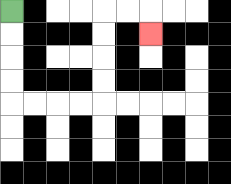{'start': '[0, 0]', 'end': '[6, 1]', 'path_directions': 'D,D,D,D,R,R,R,R,U,U,U,U,R,R,D', 'path_coordinates': '[[0, 0], [0, 1], [0, 2], [0, 3], [0, 4], [1, 4], [2, 4], [3, 4], [4, 4], [4, 3], [4, 2], [4, 1], [4, 0], [5, 0], [6, 0], [6, 1]]'}